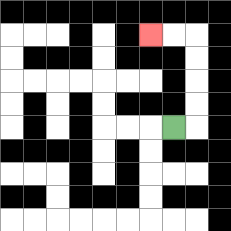{'start': '[7, 5]', 'end': '[6, 1]', 'path_directions': 'R,U,U,U,U,L,L', 'path_coordinates': '[[7, 5], [8, 5], [8, 4], [8, 3], [8, 2], [8, 1], [7, 1], [6, 1]]'}